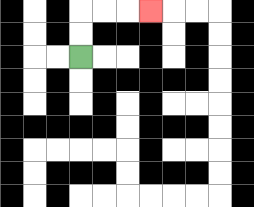{'start': '[3, 2]', 'end': '[6, 0]', 'path_directions': 'U,U,R,R,R', 'path_coordinates': '[[3, 2], [3, 1], [3, 0], [4, 0], [5, 0], [6, 0]]'}